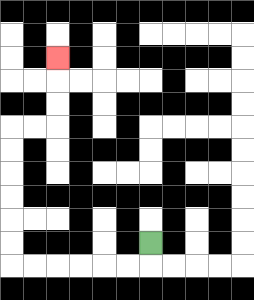{'start': '[6, 10]', 'end': '[2, 2]', 'path_directions': 'D,L,L,L,L,L,L,U,U,U,U,U,U,R,R,U,U,U', 'path_coordinates': '[[6, 10], [6, 11], [5, 11], [4, 11], [3, 11], [2, 11], [1, 11], [0, 11], [0, 10], [0, 9], [0, 8], [0, 7], [0, 6], [0, 5], [1, 5], [2, 5], [2, 4], [2, 3], [2, 2]]'}